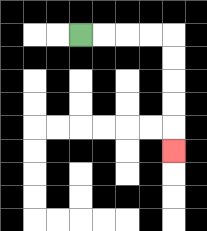{'start': '[3, 1]', 'end': '[7, 6]', 'path_directions': 'R,R,R,R,D,D,D,D,D', 'path_coordinates': '[[3, 1], [4, 1], [5, 1], [6, 1], [7, 1], [7, 2], [7, 3], [7, 4], [7, 5], [7, 6]]'}